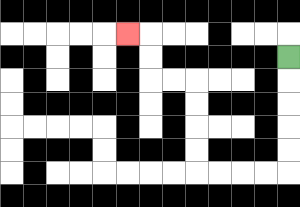{'start': '[12, 2]', 'end': '[5, 1]', 'path_directions': 'D,D,D,D,D,L,L,L,L,U,U,U,U,L,L,U,U,L', 'path_coordinates': '[[12, 2], [12, 3], [12, 4], [12, 5], [12, 6], [12, 7], [11, 7], [10, 7], [9, 7], [8, 7], [8, 6], [8, 5], [8, 4], [8, 3], [7, 3], [6, 3], [6, 2], [6, 1], [5, 1]]'}